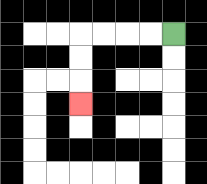{'start': '[7, 1]', 'end': '[3, 4]', 'path_directions': 'L,L,L,L,D,D,D', 'path_coordinates': '[[7, 1], [6, 1], [5, 1], [4, 1], [3, 1], [3, 2], [3, 3], [3, 4]]'}